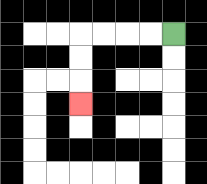{'start': '[7, 1]', 'end': '[3, 4]', 'path_directions': 'L,L,L,L,D,D,D', 'path_coordinates': '[[7, 1], [6, 1], [5, 1], [4, 1], [3, 1], [3, 2], [3, 3], [3, 4]]'}